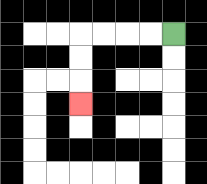{'start': '[7, 1]', 'end': '[3, 4]', 'path_directions': 'L,L,L,L,D,D,D', 'path_coordinates': '[[7, 1], [6, 1], [5, 1], [4, 1], [3, 1], [3, 2], [3, 3], [3, 4]]'}